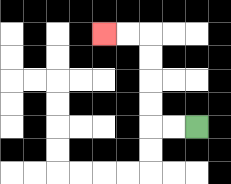{'start': '[8, 5]', 'end': '[4, 1]', 'path_directions': 'L,L,U,U,U,U,L,L', 'path_coordinates': '[[8, 5], [7, 5], [6, 5], [6, 4], [6, 3], [6, 2], [6, 1], [5, 1], [4, 1]]'}